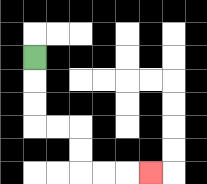{'start': '[1, 2]', 'end': '[6, 7]', 'path_directions': 'D,D,D,R,R,D,D,R,R,R', 'path_coordinates': '[[1, 2], [1, 3], [1, 4], [1, 5], [2, 5], [3, 5], [3, 6], [3, 7], [4, 7], [5, 7], [6, 7]]'}